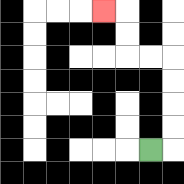{'start': '[6, 6]', 'end': '[4, 0]', 'path_directions': 'R,U,U,U,U,L,L,U,U,L', 'path_coordinates': '[[6, 6], [7, 6], [7, 5], [7, 4], [7, 3], [7, 2], [6, 2], [5, 2], [5, 1], [5, 0], [4, 0]]'}